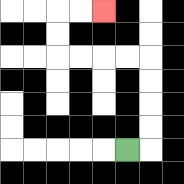{'start': '[5, 6]', 'end': '[4, 0]', 'path_directions': 'R,U,U,U,U,L,L,L,L,U,U,R,R', 'path_coordinates': '[[5, 6], [6, 6], [6, 5], [6, 4], [6, 3], [6, 2], [5, 2], [4, 2], [3, 2], [2, 2], [2, 1], [2, 0], [3, 0], [4, 0]]'}